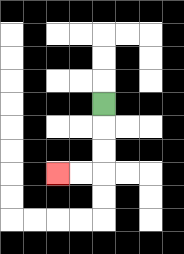{'start': '[4, 4]', 'end': '[2, 7]', 'path_directions': 'D,D,D,L,L', 'path_coordinates': '[[4, 4], [4, 5], [4, 6], [4, 7], [3, 7], [2, 7]]'}